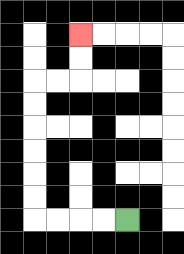{'start': '[5, 9]', 'end': '[3, 1]', 'path_directions': 'L,L,L,L,U,U,U,U,U,U,R,R,U,U', 'path_coordinates': '[[5, 9], [4, 9], [3, 9], [2, 9], [1, 9], [1, 8], [1, 7], [1, 6], [1, 5], [1, 4], [1, 3], [2, 3], [3, 3], [3, 2], [3, 1]]'}